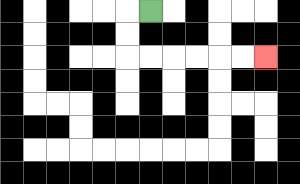{'start': '[6, 0]', 'end': '[11, 2]', 'path_directions': 'L,D,D,R,R,R,R,R,R', 'path_coordinates': '[[6, 0], [5, 0], [5, 1], [5, 2], [6, 2], [7, 2], [8, 2], [9, 2], [10, 2], [11, 2]]'}